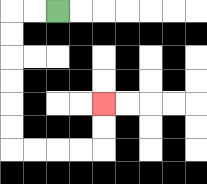{'start': '[2, 0]', 'end': '[4, 4]', 'path_directions': 'L,L,D,D,D,D,D,D,R,R,R,R,U,U', 'path_coordinates': '[[2, 0], [1, 0], [0, 0], [0, 1], [0, 2], [0, 3], [0, 4], [0, 5], [0, 6], [1, 6], [2, 6], [3, 6], [4, 6], [4, 5], [4, 4]]'}